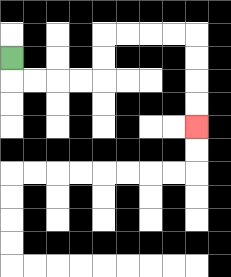{'start': '[0, 2]', 'end': '[8, 5]', 'path_directions': 'D,R,R,R,R,U,U,R,R,R,R,D,D,D,D', 'path_coordinates': '[[0, 2], [0, 3], [1, 3], [2, 3], [3, 3], [4, 3], [4, 2], [4, 1], [5, 1], [6, 1], [7, 1], [8, 1], [8, 2], [8, 3], [8, 4], [8, 5]]'}